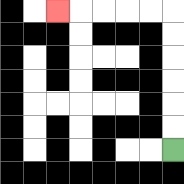{'start': '[7, 6]', 'end': '[2, 0]', 'path_directions': 'U,U,U,U,U,U,L,L,L,L,L', 'path_coordinates': '[[7, 6], [7, 5], [7, 4], [7, 3], [7, 2], [7, 1], [7, 0], [6, 0], [5, 0], [4, 0], [3, 0], [2, 0]]'}